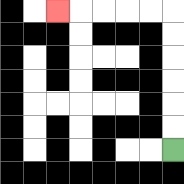{'start': '[7, 6]', 'end': '[2, 0]', 'path_directions': 'U,U,U,U,U,U,L,L,L,L,L', 'path_coordinates': '[[7, 6], [7, 5], [7, 4], [7, 3], [7, 2], [7, 1], [7, 0], [6, 0], [5, 0], [4, 0], [3, 0], [2, 0]]'}